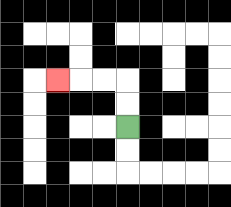{'start': '[5, 5]', 'end': '[2, 3]', 'path_directions': 'U,U,L,L,L', 'path_coordinates': '[[5, 5], [5, 4], [5, 3], [4, 3], [3, 3], [2, 3]]'}